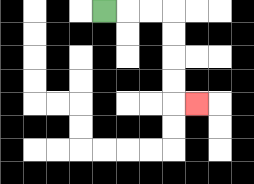{'start': '[4, 0]', 'end': '[8, 4]', 'path_directions': 'R,R,R,D,D,D,D,R', 'path_coordinates': '[[4, 0], [5, 0], [6, 0], [7, 0], [7, 1], [7, 2], [7, 3], [7, 4], [8, 4]]'}